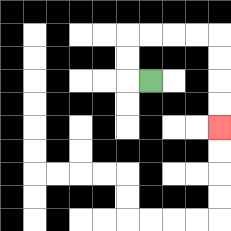{'start': '[6, 3]', 'end': '[9, 5]', 'path_directions': 'L,U,U,R,R,R,R,D,D,D,D', 'path_coordinates': '[[6, 3], [5, 3], [5, 2], [5, 1], [6, 1], [7, 1], [8, 1], [9, 1], [9, 2], [9, 3], [9, 4], [9, 5]]'}